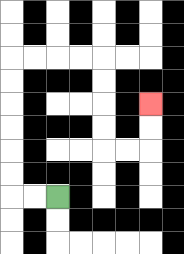{'start': '[2, 8]', 'end': '[6, 4]', 'path_directions': 'L,L,U,U,U,U,U,U,R,R,R,R,D,D,D,D,R,R,U,U', 'path_coordinates': '[[2, 8], [1, 8], [0, 8], [0, 7], [0, 6], [0, 5], [0, 4], [0, 3], [0, 2], [1, 2], [2, 2], [3, 2], [4, 2], [4, 3], [4, 4], [4, 5], [4, 6], [5, 6], [6, 6], [6, 5], [6, 4]]'}